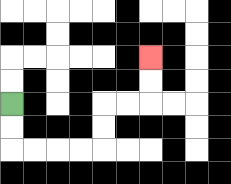{'start': '[0, 4]', 'end': '[6, 2]', 'path_directions': 'D,D,R,R,R,R,U,U,R,R,U,U', 'path_coordinates': '[[0, 4], [0, 5], [0, 6], [1, 6], [2, 6], [3, 6], [4, 6], [4, 5], [4, 4], [5, 4], [6, 4], [6, 3], [6, 2]]'}